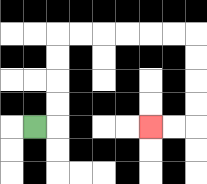{'start': '[1, 5]', 'end': '[6, 5]', 'path_directions': 'R,U,U,U,U,R,R,R,R,R,R,D,D,D,D,L,L', 'path_coordinates': '[[1, 5], [2, 5], [2, 4], [2, 3], [2, 2], [2, 1], [3, 1], [4, 1], [5, 1], [6, 1], [7, 1], [8, 1], [8, 2], [8, 3], [8, 4], [8, 5], [7, 5], [6, 5]]'}